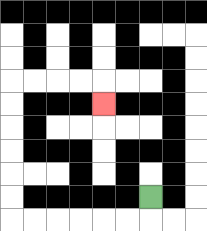{'start': '[6, 8]', 'end': '[4, 4]', 'path_directions': 'D,L,L,L,L,L,L,U,U,U,U,U,U,R,R,R,R,D', 'path_coordinates': '[[6, 8], [6, 9], [5, 9], [4, 9], [3, 9], [2, 9], [1, 9], [0, 9], [0, 8], [0, 7], [0, 6], [0, 5], [0, 4], [0, 3], [1, 3], [2, 3], [3, 3], [4, 3], [4, 4]]'}